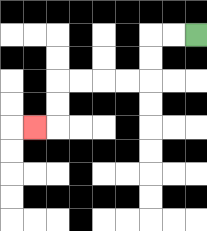{'start': '[8, 1]', 'end': '[1, 5]', 'path_directions': 'L,L,D,D,L,L,L,L,D,D,L', 'path_coordinates': '[[8, 1], [7, 1], [6, 1], [6, 2], [6, 3], [5, 3], [4, 3], [3, 3], [2, 3], [2, 4], [2, 5], [1, 5]]'}